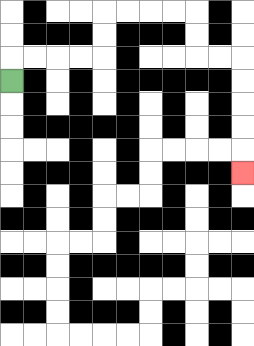{'start': '[0, 3]', 'end': '[10, 7]', 'path_directions': 'U,R,R,R,R,U,U,R,R,R,R,D,D,R,R,D,D,D,D,D', 'path_coordinates': '[[0, 3], [0, 2], [1, 2], [2, 2], [3, 2], [4, 2], [4, 1], [4, 0], [5, 0], [6, 0], [7, 0], [8, 0], [8, 1], [8, 2], [9, 2], [10, 2], [10, 3], [10, 4], [10, 5], [10, 6], [10, 7]]'}